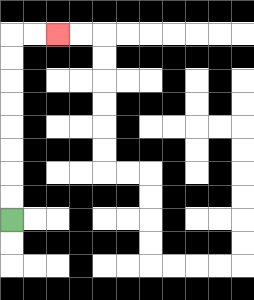{'start': '[0, 9]', 'end': '[2, 1]', 'path_directions': 'U,U,U,U,U,U,U,U,R,R', 'path_coordinates': '[[0, 9], [0, 8], [0, 7], [0, 6], [0, 5], [0, 4], [0, 3], [0, 2], [0, 1], [1, 1], [2, 1]]'}